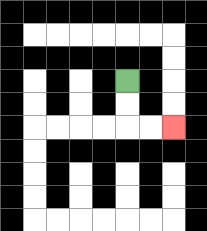{'start': '[5, 3]', 'end': '[7, 5]', 'path_directions': 'D,D,R,R', 'path_coordinates': '[[5, 3], [5, 4], [5, 5], [6, 5], [7, 5]]'}